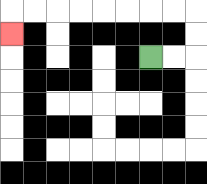{'start': '[6, 2]', 'end': '[0, 1]', 'path_directions': 'R,R,U,U,L,L,L,L,L,L,L,L,D', 'path_coordinates': '[[6, 2], [7, 2], [8, 2], [8, 1], [8, 0], [7, 0], [6, 0], [5, 0], [4, 0], [3, 0], [2, 0], [1, 0], [0, 0], [0, 1]]'}